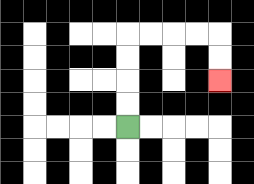{'start': '[5, 5]', 'end': '[9, 3]', 'path_directions': 'U,U,U,U,R,R,R,R,D,D', 'path_coordinates': '[[5, 5], [5, 4], [5, 3], [5, 2], [5, 1], [6, 1], [7, 1], [8, 1], [9, 1], [9, 2], [9, 3]]'}